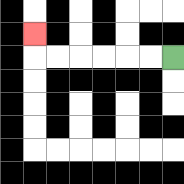{'start': '[7, 2]', 'end': '[1, 1]', 'path_directions': 'L,L,L,L,L,L,U', 'path_coordinates': '[[7, 2], [6, 2], [5, 2], [4, 2], [3, 2], [2, 2], [1, 2], [1, 1]]'}